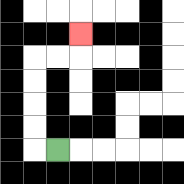{'start': '[2, 6]', 'end': '[3, 1]', 'path_directions': 'L,U,U,U,U,R,R,U', 'path_coordinates': '[[2, 6], [1, 6], [1, 5], [1, 4], [1, 3], [1, 2], [2, 2], [3, 2], [3, 1]]'}